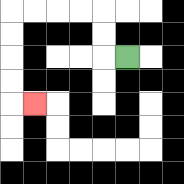{'start': '[5, 2]', 'end': '[1, 4]', 'path_directions': 'L,U,U,L,L,L,L,D,D,D,D,R', 'path_coordinates': '[[5, 2], [4, 2], [4, 1], [4, 0], [3, 0], [2, 0], [1, 0], [0, 0], [0, 1], [0, 2], [0, 3], [0, 4], [1, 4]]'}